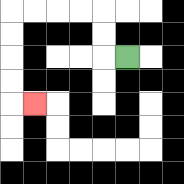{'start': '[5, 2]', 'end': '[1, 4]', 'path_directions': 'L,U,U,L,L,L,L,D,D,D,D,R', 'path_coordinates': '[[5, 2], [4, 2], [4, 1], [4, 0], [3, 0], [2, 0], [1, 0], [0, 0], [0, 1], [0, 2], [0, 3], [0, 4], [1, 4]]'}